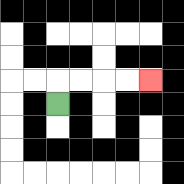{'start': '[2, 4]', 'end': '[6, 3]', 'path_directions': 'U,R,R,R,R', 'path_coordinates': '[[2, 4], [2, 3], [3, 3], [4, 3], [5, 3], [6, 3]]'}